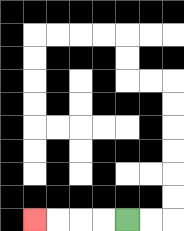{'start': '[5, 9]', 'end': '[1, 9]', 'path_directions': 'L,L,L,L', 'path_coordinates': '[[5, 9], [4, 9], [3, 9], [2, 9], [1, 9]]'}